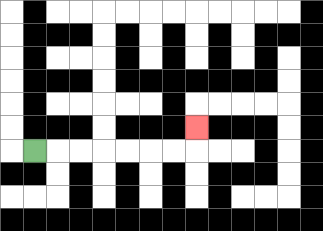{'start': '[1, 6]', 'end': '[8, 5]', 'path_directions': 'R,R,R,R,R,R,R,U', 'path_coordinates': '[[1, 6], [2, 6], [3, 6], [4, 6], [5, 6], [6, 6], [7, 6], [8, 6], [8, 5]]'}